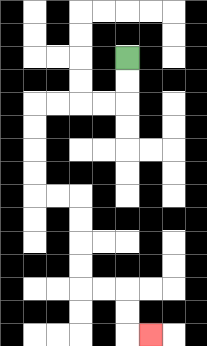{'start': '[5, 2]', 'end': '[6, 14]', 'path_directions': 'D,D,L,L,L,L,D,D,D,D,R,R,D,D,D,D,R,R,D,D,R', 'path_coordinates': '[[5, 2], [5, 3], [5, 4], [4, 4], [3, 4], [2, 4], [1, 4], [1, 5], [1, 6], [1, 7], [1, 8], [2, 8], [3, 8], [3, 9], [3, 10], [3, 11], [3, 12], [4, 12], [5, 12], [5, 13], [5, 14], [6, 14]]'}